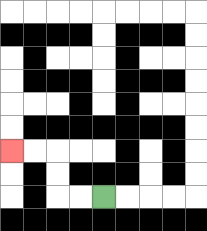{'start': '[4, 8]', 'end': '[0, 6]', 'path_directions': 'L,L,U,U,L,L', 'path_coordinates': '[[4, 8], [3, 8], [2, 8], [2, 7], [2, 6], [1, 6], [0, 6]]'}